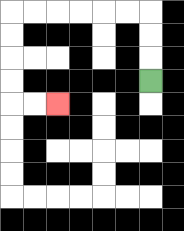{'start': '[6, 3]', 'end': '[2, 4]', 'path_directions': 'U,U,U,L,L,L,L,L,L,D,D,D,D,R,R', 'path_coordinates': '[[6, 3], [6, 2], [6, 1], [6, 0], [5, 0], [4, 0], [3, 0], [2, 0], [1, 0], [0, 0], [0, 1], [0, 2], [0, 3], [0, 4], [1, 4], [2, 4]]'}